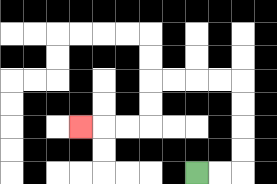{'start': '[8, 7]', 'end': '[3, 5]', 'path_directions': 'R,R,U,U,U,U,L,L,L,L,D,D,L,L,L', 'path_coordinates': '[[8, 7], [9, 7], [10, 7], [10, 6], [10, 5], [10, 4], [10, 3], [9, 3], [8, 3], [7, 3], [6, 3], [6, 4], [6, 5], [5, 5], [4, 5], [3, 5]]'}